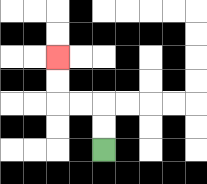{'start': '[4, 6]', 'end': '[2, 2]', 'path_directions': 'U,U,L,L,U,U', 'path_coordinates': '[[4, 6], [4, 5], [4, 4], [3, 4], [2, 4], [2, 3], [2, 2]]'}